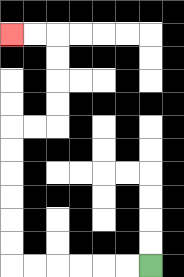{'start': '[6, 11]', 'end': '[0, 1]', 'path_directions': 'L,L,L,L,L,L,U,U,U,U,U,U,R,R,U,U,U,U,L,L', 'path_coordinates': '[[6, 11], [5, 11], [4, 11], [3, 11], [2, 11], [1, 11], [0, 11], [0, 10], [0, 9], [0, 8], [0, 7], [0, 6], [0, 5], [1, 5], [2, 5], [2, 4], [2, 3], [2, 2], [2, 1], [1, 1], [0, 1]]'}